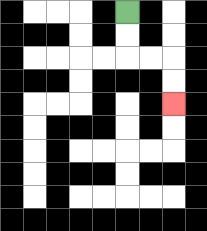{'start': '[5, 0]', 'end': '[7, 4]', 'path_directions': 'D,D,R,R,D,D', 'path_coordinates': '[[5, 0], [5, 1], [5, 2], [6, 2], [7, 2], [7, 3], [7, 4]]'}